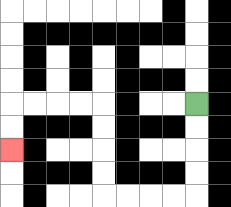{'start': '[8, 4]', 'end': '[0, 6]', 'path_directions': 'D,D,D,D,L,L,L,L,U,U,U,U,L,L,L,L,D,D', 'path_coordinates': '[[8, 4], [8, 5], [8, 6], [8, 7], [8, 8], [7, 8], [6, 8], [5, 8], [4, 8], [4, 7], [4, 6], [4, 5], [4, 4], [3, 4], [2, 4], [1, 4], [0, 4], [0, 5], [0, 6]]'}